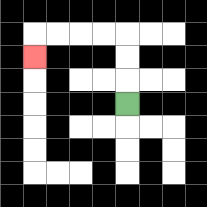{'start': '[5, 4]', 'end': '[1, 2]', 'path_directions': 'U,U,U,L,L,L,L,D', 'path_coordinates': '[[5, 4], [5, 3], [5, 2], [5, 1], [4, 1], [3, 1], [2, 1], [1, 1], [1, 2]]'}